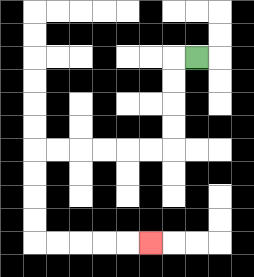{'start': '[8, 2]', 'end': '[6, 10]', 'path_directions': 'L,D,D,D,D,L,L,L,L,L,L,D,D,D,D,R,R,R,R,R', 'path_coordinates': '[[8, 2], [7, 2], [7, 3], [7, 4], [7, 5], [7, 6], [6, 6], [5, 6], [4, 6], [3, 6], [2, 6], [1, 6], [1, 7], [1, 8], [1, 9], [1, 10], [2, 10], [3, 10], [4, 10], [5, 10], [6, 10]]'}